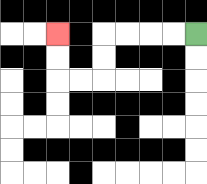{'start': '[8, 1]', 'end': '[2, 1]', 'path_directions': 'L,L,L,L,D,D,L,L,U,U', 'path_coordinates': '[[8, 1], [7, 1], [6, 1], [5, 1], [4, 1], [4, 2], [4, 3], [3, 3], [2, 3], [2, 2], [2, 1]]'}